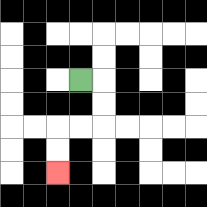{'start': '[3, 3]', 'end': '[2, 7]', 'path_directions': 'R,D,D,L,L,D,D', 'path_coordinates': '[[3, 3], [4, 3], [4, 4], [4, 5], [3, 5], [2, 5], [2, 6], [2, 7]]'}